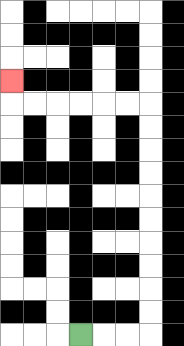{'start': '[3, 14]', 'end': '[0, 3]', 'path_directions': 'R,R,R,U,U,U,U,U,U,U,U,U,U,L,L,L,L,L,L,U', 'path_coordinates': '[[3, 14], [4, 14], [5, 14], [6, 14], [6, 13], [6, 12], [6, 11], [6, 10], [6, 9], [6, 8], [6, 7], [6, 6], [6, 5], [6, 4], [5, 4], [4, 4], [3, 4], [2, 4], [1, 4], [0, 4], [0, 3]]'}